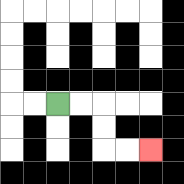{'start': '[2, 4]', 'end': '[6, 6]', 'path_directions': 'R,R,D,D,R,R', 'path_coordinates': '[[2, 4], [3, 4], [4, 4], [4, 5], [4, 6], [5, 6], [6, 6]]'}